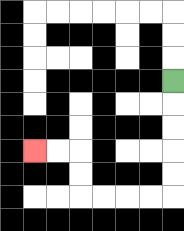{'start': '[7, 3]', 'end': '[1, 6]', 'path_directions': 'D,D,D,D,D,L,L,L,L,U,U,L,L', 'path_coordinates': '[[7, 3], [7, 4], [7, 5], [7, 6], [7, 7], [7, 8], [6, 8], [5, 8], [4, 8], [3, 8], [3, 7], [3, 6], [2, 6], [1, 6]]'}